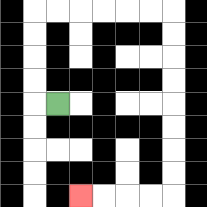{'start': '[2, 4]', 'end': '[3, 8]', 'path_directions': 'L,U,U,U,U,R,R,R,R,R,R,D,D,D,D,D,D,D,D,L,L,L,L', 'path_coordinates': '[[2, 4], [1, 4], [1, 3], [1, 2], [1, 1], [1, 0], [2, 0], [3, 0], [4, 0], [5, 0], [6, 0], [7, 0], [7, 1], [7, 2], [7, 3], [7, 4], [7, 5], [7, 6], [7, 7], [7, 8], [6, 8], [5, 8], [4, 8], [3, 8]]'}